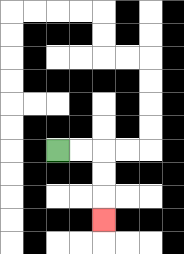{'start': '[2, 6]', 'end': '[4, 9]', 'path_directions': 'R,R,D,D,D', 'path_coordinates': '[[2, 6], [3, 6], [4, 6], [4, 7], [4, 8], [4, 9]]'}